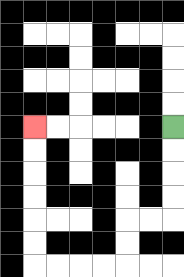{'start': '[7, 5]', 'end': '[1, 5]', 'path_directions': 'D,D,D,D,L,L,D,D,L,L,L,L,U,U,U,U,U,U', 'path_coordinates': '[[7, 5], [7, 6], [7, 7], [7, 8], [7, 9], [6, 9], [5, 9], [5, 10], [5, 11], [4, 11], [3, 11], [2, 11], [1, 11], [1, 10], [1, 9], [1, 8], [1, 7], [1, 6], [1, 5]]'}